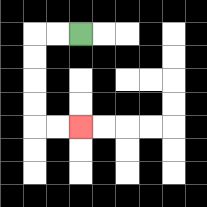{'start': '[3, 1]', 'end': '[3, 5]', 'path_directions': 'L,L,D,D,D,D,R,R', 'path_coordinates': '[[3, 1], [2, 1], [1, 1], [1, 2], [1, 3], [1, 4], [1, 5], [2, 5], [3, 5]]'}